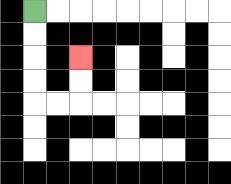{'start': '[1, 0]', 'end': '[3, 2]', 'path_directions': 'D,D,D,D,R,R,U,U', 'path_coordinates': '[[1, 0], [1, 1], [1, 2], [1, 3], [1, 4], [2, 4], [3, 4], [3, 3], [3, 2]]'}